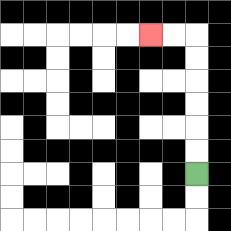{'start': '[8, 7]', 'end': '[6, 1]', 'path_directions': 'U,U,U,U,U,U,L,L', 'path_coordinates': '[[8, 7], [8, 6], [8, 5], [8, 4], [8, 3], [8, 2], [8, 1], [7, 1], [6, 1]]'}